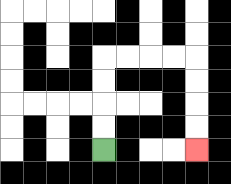{'start': '[4, 6]', 'end': '[8, 6]', 'path_directions': 'U,U,U,U,R,R,R,R,D,D,D,D', 'path_coordinates': '[[4, 6], [4, 5], [4, 4], [4, 3], [4, 2], [5, 2], [6, 2], [7, 2], [8, 2], [8, 3], [8, 4], [8, 5], [8, 6]]'}